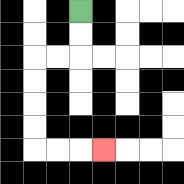{'start': '[3, 0]', 'end': '[4, 6]', 'path_directions': 'D,D,L,L,D,D,D,D,R,R,R', 'path_coordinates': '[[3, 0], [3, 1], [3, 2], [2, 2], [1, 2], [1, 3], [1, 4], [1, 5], [1, 6], [2, 6], [3, 6], [4, 6]]'}